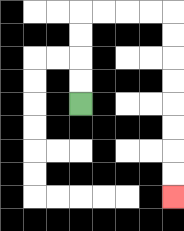{'start': '[3, 4]', 'end': '[7, 8]', 'path_directions': 'U,U,U,U,R,R,R,R,D,D,D,D,D,D,D,D', 'path_coordinates': '[[3, 4], [3, 3], [3, 2], [3, 1], [3, 0], [4, 0], [5, 0], [6, 0], [7, 0], [7, 1], [7, 2], [7, 3], [7, 4], [7, 5], [7, 6], [7, 7], [7, 8]]'}